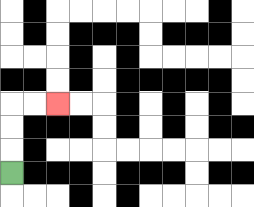{'start': '[0, 7]', 'end': '[2, 4]', 'path_directions': 'U,U,U,R,R', 'path_coordinates': '[[0, 7], [0, 6], [0, 5], [0, 4], [1, 4], [2, 4]]'}